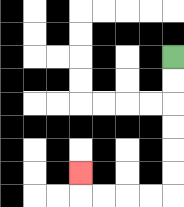{'start': '[7, 2]', 'end': '[3, 7]', 'path_directions': 'D,D,D,D,D,D,L,L,L,L,U', 'path_coordinates': '[[7, 2], [7, 3], [7, 4], [7, 5], [7, 6], [7, 7], [7, 8], [6, 8], [5, 8], [4, 8], [3, 8], [3, 7]]'}